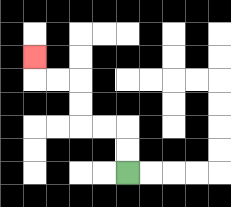{'start': '[5, 7]', 'end': '[1, 2]', 'path_directions': 'U,U,L,L,U,U,L,L,U', 'path_coordinates': '[[5, 7], [5, 6], [5, 5], [4, 5], [3, 5], [3, 4], [3, 3], [2, 3], [1, 3], [1, 2]]'}